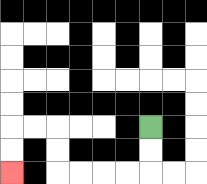{'start': '[6, 5]', 'end': '[0, 7]', 'path_directions': 'D,D,L,L,L,L,U,U,L,L,D,D', 'path_coordinates': '[[6, 5], [6, 6], [6, 7], [5, 7], [4, 7], [3, 7], [2, 7], [2, 6], [2, 5], [1, 5], [0, 5], [0, 6], [0, 7]]'}